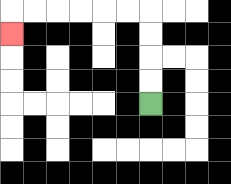{'start': '[6, 4]', 'end': '[0, 1]', 'path_directions': 'U,U,U,U,L,L,L,L,L,L,D', 'path_coordinates': '[[6, 4], [6, 3], [6, 2], [6, 1], [6, 0], [5, 0], [4, 0], [3, 0], [2, 0], [1, 0], [0, 0], [0, 1]]'}